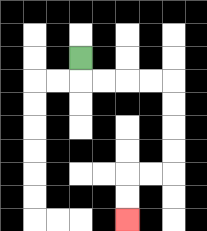{'start': '[3, 2]', 'end': '[5, 9]', 'path_directions': 'D,R,R,R,R,D,D,D,D,L,L,D,D', 'path_coordinates': '[[3, 2], [3, 3], [4, 3], [5, 3], [6, 3], [7, 3], [7, 4], [7, 5], [7, 6], [7, 7], [6, 7], [5, 7], [5, 8], [5, 9]]'}